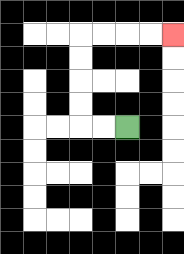{'start': '[5, 5]', 'end': '[7, 1]', 'path_directions': 'L,L,U,U,U,U,R,R,R,R', 'path_coordinates': '[[5, 5], [4, 5], [3, 5], [3, 4], [3, 3], [3, 2], [3, 1], [4, 1], [5, 1], [6, 1], [7, 1]]'}